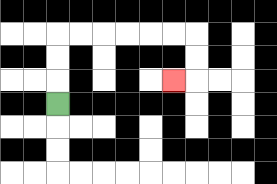{'start': '[2, 4]', 'end': '[7, 3]', 'path_directions': 'U,U,U,R,R,R,R,R,R,D,D,L', 'path_coordinates': '[[2, 4], [2, 3], [2, 2], [2, 1], [3, 1], [4, 1], [5, 1], [6, 1], [7, 1], [8, 1], [8, 2], [8, 3], [7, 3]]'}